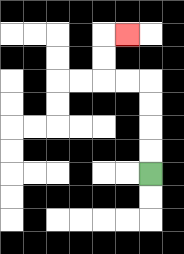{'start': '[6, 7]', 'end': '[5, 1]', 'path_directions': 'U,U,U,U,L,L,U,U,R', 'path_coordinates': '[[6, 7], [6, 6], [6, 5], [6, 4], [6, 3], [5, 3], [4, 3], [4, 2], [4, 1], [5, 1]]'}